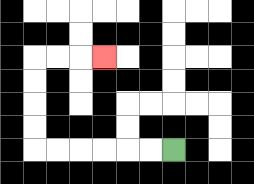{'start': '[7, 6]', 'end': '[4, 2]', 'path_directions': 'L,L,L,L,L,L,U,U,U,U,R,R,R', 'path_coordinates': '[[7, 6], [6, 6], [5, 6], [4, 6], [3, 6], [2, 6], [1, 6], [1, 5], [1, 4], [1, 3], [1, 2], [2, 2], [3, 2], [4, 2]]'}